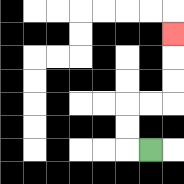{'start': '[6, 6]', 'end': '[7, 1]', 'path_directions': 'L,U,U,R,R,U,U,U', 'path_coordinates': '[[6, 6], [5, 6], [5, 5], [5, 4], [6, 4], [7, 4], [7, 3], [7, 2], [7, 1]]'}